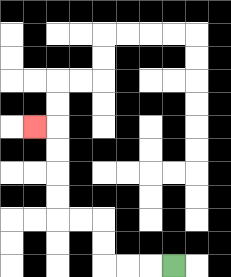{'start': '[7, 11]', 'end': '[1, 5]', 'path_directions': 'L,L,L,U,U,L,L,U,U,U,U,L', 'path_coordinates': '[[7, 11], [6, 11], [5, 11], [4, 11], [4, 10], [4, 9], [3, 9], [2, 9], [2, 8], [2, 7], [2, 6], [2, 5], [1, 5]]'}